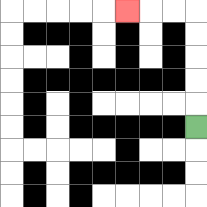{'start': '[8, 5]', 'end': '[5, 0]', 'path_directions': 'U,U,U,U,U,L,L,L', 'path_coordinates': '[[8, 5], [8, 4], [8, 3], [8, 2], [8, 1], [8, 0], [7, 0], [6, 0], [5, 0]]'}